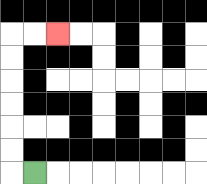{'start': '[1, 7]', 'end': '[2, 1]', 'path_directions': 'L,U,U,U,U,U,U,R,R', 'path_coordinates': '[[1, 7], [0, 7], [0, 6], [0, 5], [0, 4], [0, 3], [0, 2], [0, 1], [1, 1], [2, 1]]'}